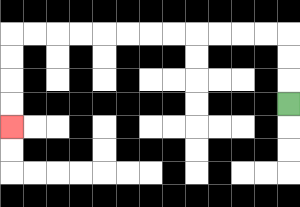{'start': '[12, 4]', 'end': '[0, 5]', 'path_directions': 'U,U,U,L,L,L,L,L,L,L,L,L,L,L,L,D,D,D,D', 'path_coordinates': '[[12, 4], [12, 3], [12, 2], [12, 1], [11, 1], [10, 1], [9, 1], [8, 1], [7, 1], [6, 1], [5, 1], [4, 1], [3, 1], [2, 1], [1, 1], [0, 1], [0, 2], [0, 3], [0, 4], [0, 5]]'}